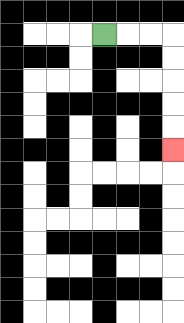{'start': '[4, 1]', 'end': '[7, 6]', 'path_directions': 'R,R,R,D,D,D,D,D', 'path_coordinates': '[[4, 1], [5, 1], [6, 1], [7, 1], [7, 2], [7, 3], [7, 4], [7, 5], [7, 6]]'}